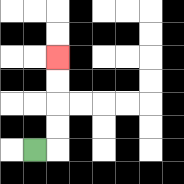{'start': '[1, 6]', 'end': '[2, 2]', 'path_directions': 'R,U,U,U,U', 'path_coordinates': '[[1, 6], [2, 6], [2, 5], [2, 4], [2, 3], [2, 2]]'}